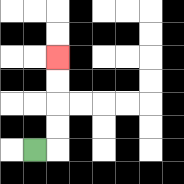{'start': '[1, 6]', 'end': '[2, 2]', 'path_directions': 'R,U,U,U,U', 'path_coordinates': '[[1, 6], [2, 6], [2, 5], [2, 4], [2, 3], [2, 2]]'}